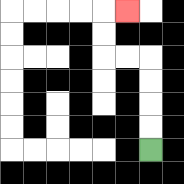{'start': '[6, 6]', 'end': '[5, 0]', 'path_directions': 'U,U,U,U,L,L,U,U,R', 'path_coordinates': '[[6, 6], [6, 5], [6, 4], [6, 3], [6, 2], [5, 2], [4, 2], [4, 1], [4, 0], [5, 0]]'}